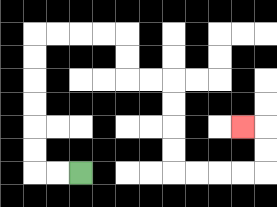{'start': '[3, 7]', 'end': '[10, 5]', 'path_directions': 'L,L,U,U,U,U,U,U,R,R,R,R,D,D,R,R,D,D,D,D,R,R,R,R,U,U,L', 'path_coordinates': '[[3, 7], [2, 7], [1, 7], [1, 6], [1, 5], [1, 4], [1, 3], [1, 2], [1, 1], [2, 1], [3, 1], [4, 1], [5, 1], [5, 2], [5, 3], [6, 3], [7, 3], [7, 4], [7, 5], [7, 6], [7, 7], [8, 7], [9, 7], [10, 7], [11, 7], [11, 6], [11, 5], [10, 5]]'}